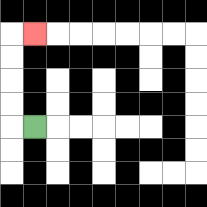{'start': '[1, 5]', 'end': '[1, 1]', 'path_directions': 'L,U,U,U,U,R', 'path_coordinates': '[[1, 5], [0, 5], [0, 4], [0, 3], [0, 2], [0, 1], [1, 1]]'}